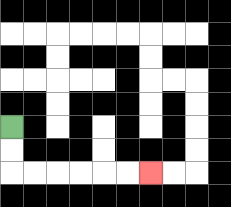{'start': '[0, 5]', 'end': '[6, 7]', 'path_directions': 'D,D,R,R,R,R,R,R', 'path_coordinates': '[[0, 5], [0, 6], [0, 7], [1, 7], [2, 7], [3, 7], [4, 7], [5, 7], [6, 7]]'}